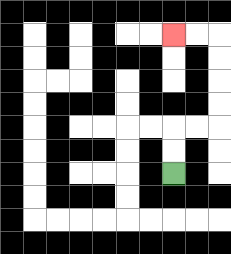{'start': '[7, 7]', 'end': '[7, 1]', 'path_directions': 'U,U,R,R,U,U,U,U,L,L', 'path_coordinates': '[[7, 7], [7, 6], [7, 5], [8, 5], [9, 5], [9, 4], [9, 3], [9, 2], [9, 1], [8, 1], [7, 1]]'}